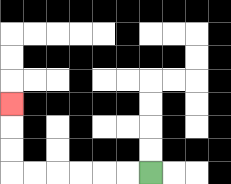{'start': '[6, 7]', 'end': '[0, 4]', 'path_directions': 'L,L,L,L,L,L,U,U,U', 'path_coordinates': '[[6, 7], [5, 7], [4, 7], [3, 7], [2, 7], [1, 7], [0, 7], [0, 6], [0, 5], [0, 4]]'}